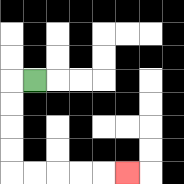{'start': '[1, 3]', 'end': '[5, 7]', 'path_directions': 'L,D,D,D,D,R,R,R,R,R', 'path_coordinates': '[[1, 3], [0, 3], [0, 4], [0, 5], [0, 6], [0, 7], [1, 7], [2, 7], [3, 7], [4, 7], [5, 7]]'}